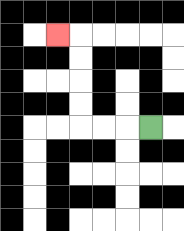{'start': '[6, 5]', 'end': '[2, 1]', 'path_directions': 'L,L,L,U,U,U,U,L', 'path_coordinates': '[[6, 5], [5, 5], [4, 5], [3, 5], [3, 4], [3, 3], [3, 2], [3, 1], [2, 1]]'}